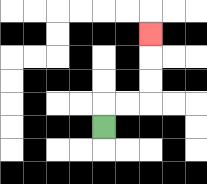{'start': '[4, 5]', 'end': '[6, 1]', 'path_directions': 'U,R,R,U,U,U', 'path_coordinates': '[[4, 5], [4, 4], [5, 4], [6, 4], [6, 3], [6, 2], [6, 1]]'}